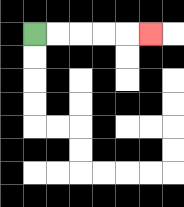{'start': '[1, 1]', 'end': '[6, 1]', 'path_directions': 'R,R,R,R,R', 'path_coordinates': '[[1, 1], [2, 1], [3, 1], [4, 1], [5, 1], [6, 1]]'}